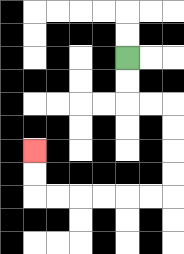{'start': '[5, 2]', 'end': '[1, 6]', 'path_directions': 'D,D,R,R,D,D,D,D,L,L,L,L,L,L,U,U', 'path_coordinates': '[[5, 2], [5, 3], [5, 4], [6, 4], [7, 4], [7, 5], [7, 6], [7, 7], [7, 8], [6, 8], [5, 8], [4, 8], [3, 8], [2, 8], [1, 8], [1, 7], [1, 6]]'}